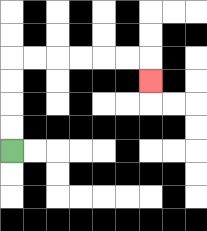{'start': '[0, 6]', 'end': '[6, 3]', 'path_directions': 'U,U,U,U,R,R,R,R,R,R,D', 'path_coordinates': '[[0, 6], [0, 5], [0, 4], [0, 3], [0, 2], [1, 2], [2, 2], [3, 2], [4, 2], [5, 2], [6, 2], [6, 3]]'}